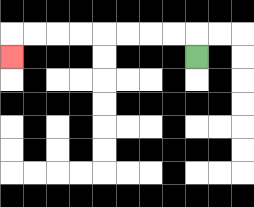{'start': '[8, 2]', 'end': '[0, 2]', 'path_directions': 'U,L,L,L,L,L,L,L,L,D', 'path_coordinates': '[[8, 2], [8, 1], [7, 1], [6, 1], [5, 1], [4, 1], [3, 1], [2, 1], [1, 1], [0, 1], [0, 2]]'}